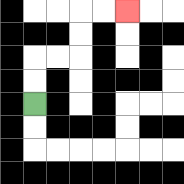{'start': '[1, 4]', 'end': '[5, 0]', 'path_directions': 'U,U,R,R,U,U,R,R', 'path_coordinates': '[[1, 4], [1, 3], [1, 2], [2, 2], [3, 2], [3, 1], [3, 0], [4, 0], [5, 0]]'}